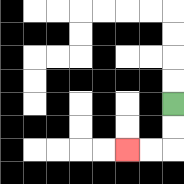{'start': '[7, 4]', 'end': '[5, 6]', 'path_directions': 'D,D,L,L', 'path_coordinates': '[[7, 4], [7, 5], [7, 6], [6, 6], [5, 6]]'}